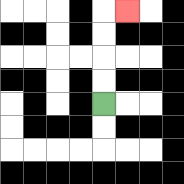{'start': '[4, 4]', 'end': '[5, 0]', 'path_directions': 'U,U,U,U,R', 'path_coordinates': '[[4, 4], [4, 3], [4, 2], [4, 1], [4, 0], [5, 0]]'}